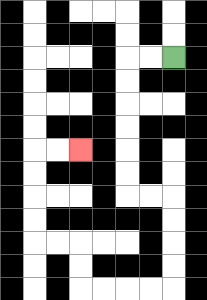{'start': '[7, 2]', 'end': '[3, 6]', 'path_directions': 'L,L,D,D,D,D,D,D,R,R,D,D,D,D,L,L,L,L,U,U,L,L,U,U,U,U,R,R', 'path_coordinates': '[[7, 2], [6, 2], [5, 2], [5, 3], [5, 4], [5, 5], [5, 6], [5, 7], [5, 8], [6, 8], [7, 8], [7, 9], [7, 10], [7, 11], [7, 12], [6, 12], [5, 12], [4, 12], [3, 12], [3, 11], [3, 10], [2, 10], [1, 10], [1, 9], [1, 8], [1, 7], [1, 6], [2, 6], [3, 6]]'}